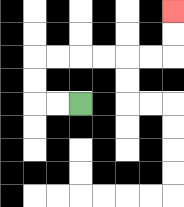{'start': '[3, 4]', 'end': '[7, 0]', 'path_directions': 'L,L,U,U,R,R,R,R,R,R,U,U', 'path_coordinates': '[[3, 4], [2, 4], [1, 4], [1, 3], [1, 2], [2, 2], [3, 2], [4, 2], [5, 2], [6, 2], [7, 2], [7, 1], [7, 0]]'}